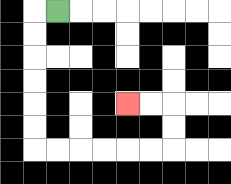{'start': '[2, 0]', 'end': '[5, 4]', 'path_directions': 'L,D,D,D,D,D,D,R,R,R,R,R,R,U,U,L,L', 'path_coordinates': '[[2, 0], [1, 0], [1, 1], [1, 2], [1, 3], [1, 4], [1, 5], [1, 6], [2, 6], [3, 6], [4, 6], [5, 6], [6, 6], [7, 6], [7, 5], [7, 4], [6, 4], [5, 4]]'}